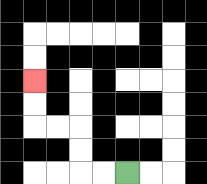{'start': '[5, 7]', 'end': '[1, 3]', 'path_directions': 'L,L,U,U,L,L,U,U', 'path_coordinates': '[[5, 7], [4, 7], [3, 7], [3, 6], [3, 5], [2, 5], [1, 5], [1, 4], [1, 3]]'}